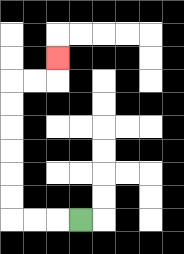{'start': '[3, 9]', 'end': '[2, 2]', 'path_directions': 'L,L,L,U,U,U,U,U,U,R,R,U', 'path_coordinates': '[[3, 9], [2, 9], [1, 9], [0, 9], [0, 8], [0, 7], [0, 6], [0, 5], [0, 4], [0, 3], [1, 3], [2, 3], [2, 2]]'}